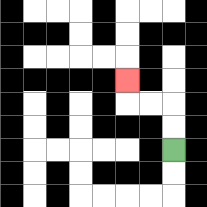{'start': '[7, 6]', 'end': '[5, 3]', 'path_directions': 'U,U,L,L,U', 'path_coordinates': '[[7, 6], [7, 5], [7, 4], [6, 4], [5, 4], [5, 3]]'}